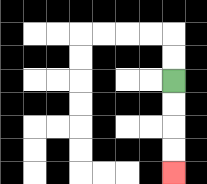{'start': '[7, 3]', 'end': '[7, 7]', 'path_directions': 'D,D,D,D', 'path_coordinates': '[[7, 3], [7, 4], [7, 5], [7, 6], [7, 7]]'}